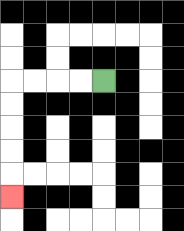{'start': '[4, 3]', 'end': '[0, 8]', 'path_directions': 'L,L,L,L,D,D,D,D,D', 'path_coordinates': '[[4, 3], [3, 3], [2, 3], [1, 3], [0, 3], [0, 4], [0, 5], [0, 6], [0, 7], [0, 8]]'}